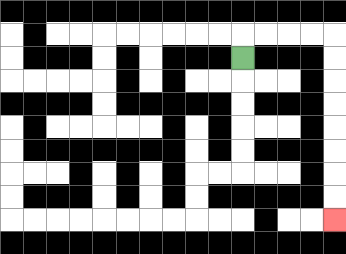{'start': '[10, 2]', 'end': '[14, 9]', 'path_directions': 'U,R,R,R,R,D,D,D,D,D,D,D,D', 'path_coordinates': '[[10, 2], [10, 1], [11, 1], [12, 1], [13, 1], [14, 1], [14, 2], [14, 3], [14, 4], [14, 5], [14, 6], [14, 7], [14, 8], [14, 9]]'}